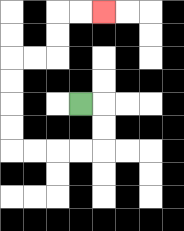{'start': '[3, 4]', 'end': '[4, 0]', 'path_directions': 'R,D,D,L,L,L,L,U,U,U,U,R,R,U,U,R,R', 'path_coordinates': '[[3, 4], [4, 4], [4, 5], [4, 6], [3, 6], [2, 6], [1, 6], [0, 6], [0, 5], [0, 4], [0, 3], [0, 2], [1, 2], [2, 2], [2, 1], [2, 0], [3, 0], [4, 0]]'}